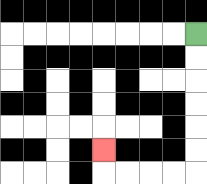{'start': '[8, 1]', 'end': '[4, 6]', 'path_directions': 'D,D,D,D,D,D,L,L,L,L,U', 'path_coordinates': '[[8, 1], [8, 2], [8, 3], [8, 4], [8, 5], [8, 6], [8, 7], [7, 7], [6, 7], [5, 7], [4, 7], [4, 6]]'}